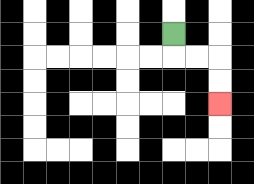{'start': '[7, 1]', 'end': '[9, 4]', 'path_directions': 'D,R,R,D,D', 'path_coordinates': '[[7, 1], [7, 2], [8, 2], [9, 2], [9, 3], [9, 4]]'}